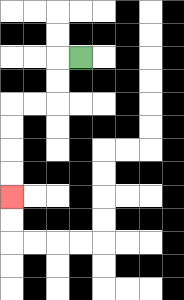{'start': '[3, 2]', 'end': '[0, 8]', 'path_directions': 'L,D,D,L,L,D,D,D,D', 'path_coordinates': '[[3, 2], [2, 2], [2, 3], [2, 4], [1, 4], [0, 4], [0, 5], [0, 6], [0, 7], [0, 8]]'}